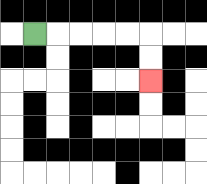{'start': '[1, 1]', 'end': '[6, 3]', 'path_directions': 'R,R,R,R,R,D,D', 'path_coordinates': '[[1, 1], [2, 1], [3, 1], [4, 1], [5, 1], [6, 1], [6, 2], [6, 3]]'}